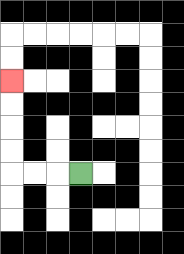{'start': '[3, 7]', 'end': '[0, 3]', 'path_directions': 'L,L,L,U,U,U,U', 'path_coordinates': '[[3, 7], [2, 7], [1, 7], [0, 7], [0, 6], [0, 5], [0, 4], [0, 3]]'}